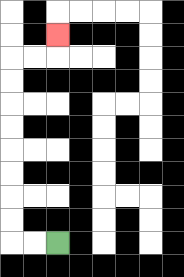{'start': '[2, 10]', 'end': '[2, 1]', 'path_directions': 'L,L,U,U,U,U,U,U,U,U,R,R,U', 'path_coordinates': '[[2, 10], [1, 10], [0, 10], [0, 9], [0, 8], [0, 7], [0, 6], [0, 5], [0, 4], [0, 3], [0, 2], [1, 2], [2, 2], [2, 1]]'}